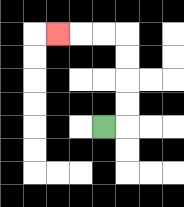{'start': '[4, 5]', 'end': '[2, 1]', 'path_directions': 'R,U,U,U,U,L,L,L', 'path_coordinates': '[[4, 5], [5, 5], [5, 4], [5, 3], [5, 2], [5, 1], [4, 1], [3, 1], [2, 1]]'}